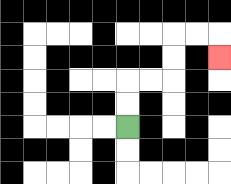{'start': '[5, 5]', 'end': '[9, 2]', 'path_directions': 'U,U,R,R,U,U,R,R,D', 'path_coordinates': '[[5, 5], [5, 4], [5, 3], [6, 3], [7, 3], [7, 2], [7, 1], [8, 1], [9, 1], [9, 2]]'}